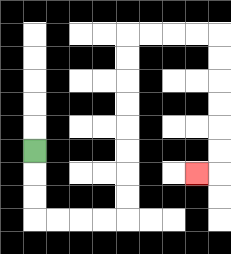{'start': '[1, 6]', 'end': '[8, 7]', 'path_directions': 'D,D,D,R,R,R,R,U,U,U,U,U,U,U,U,R,R,R,R,D,D,D,D,D,D,L', 'path_coordinates': '[[1, 6], [1, 7], [1, 8], [1, 9], [2, 9], [3, 9], [4, 9], [5, 9], [5, 8], [5, 7], [5, 6], [5, 5], [5, 4], [5, 3], [5, 2], [5, 1], [6, 1], [7, 1], [8, 1], [9, 1], [9, 2], [9, 3], [9, 4], [9, 5], [9, 6], [9, 7], [8, 7]]'}